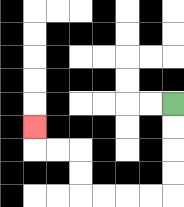{'start': '[7, 4]', 'end': '[1, 5]', 'path_directions': 'D,D,D,D,L,L,L,L,U,U,L,L,U', 'path_coordinates': '[[7, 4], [7, 5], [7, 6], [7, 7], [7, 8], [6, 8], [5, 8], [4, 8], [3, 8], [3, 7], [3, 6], [2, 6], [1, 6], [1, 5]]'}